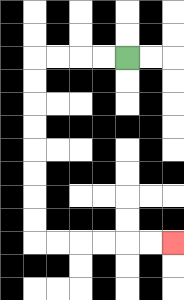{'start': '[5, 2]', 'end': '[7, 10]', 'path_directions': 'L,L,L,L,D,D,D,D,D,D,D,D,R,R,R,R,R,R', 'path_coordinates': '[[5, 2], [4, 2], [3, 2], [2, 2], [1, 2], [1, 3], [1, 4], [1, 5], [1, 6], [1, 7], [1, 8], [1, 9], [1, 10], [2, 10], [3, 10], [4, 10], [5, 10], [6, 10], [7, 10]]'}